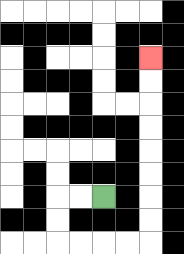{'start': '[4, 8]', 'end': '[6, 2]', 'path_directions': 'L,L,D,D,R,R,R,R,U,U,U,U,U,U,U,U', 'path_coordinates': '[[4, 8], [3, 8], [2, 8], [2, 9], [2, 10], [3, 10], [4, 10], [5, 10], [6, 10], [6, 9], [6, 8], [6, 7], [6, 6], [6, 5], [6, 4], [6, 3], [6, 2]]'}